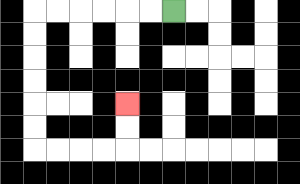{'start': '[7, 0]', 'end': '[5, 4]', 'path_directions': 'L,L,L,L,L,L,D,D,D,D,D,D,R,R,R,R,U,U', 'path_coordinates': '[[7, 0], [6, 0], [5, 0], [4, 0], [3, 0], [2, 0], [1, 0], [1, 1], [1, 2], [1, 3], [1, 4], [1, 5], [1, 6], [2, 6], [3, 6], [4, 6], [5, 6], [5, 5], [5, 4]]'}